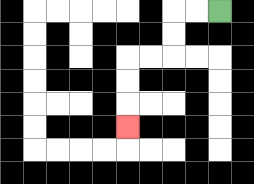{'start': '[9, 0]', 'end': '[5, 5]', 'path_directions': 'L,L,D,D,L,L,D,D,D', 'path_coordinates': '[[9, 0], [8, 0], [7, 0], [7, 1], [7, 2], [6, 2], [5, 2], [5, 3], [5, 4], [5, 5]]'}